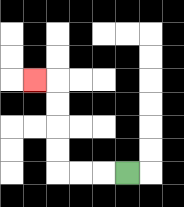{'start': '[5, 7]', 'end': '[1, 3]', 'path_directions': 'L,L,L,U,U,U,U,L', 'path_coordinates': '[[5, 7], [4, 7], [3, 7], [2, 7], [2, 6], [2, 5], [2, 4], [2, 3], [1, 3]]'}